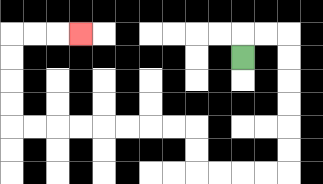{'start': '[10, 2]', 'end': '[3, 1]', 'path_directions': 'U,R,R,D,D,D,D,D,D,L,L,L,L,U,U,L,L,L,L,L,L,L,L,U,U,U,U,R,R,R', 'path_coordinates': '[[10, 2], [10, 1], [11, 1], [12, 1], [12, 2], [12, 3], [12, 4], [12, 5], [12, 6], [12, 7], [11, 7], [10, 7], [9, 7], [8, 7], [8, 6], [8, 5], [7, 5], [6, 5], [5, 5], [4, 5], [3, 5], [2, 5], [1, 5], [0, 5], [0, 4], [0, 3], [0, 2], [0, 1], [1, 1], [2, 1], [3, 1]]'}